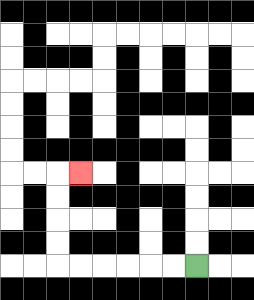{'start': '[8, 11]', 'end': '[3, 7]', 'path_directions': 'L,L,L,L,L,L,U,U,U,U,R', 'path_coordinates': '[[8, 11], [7, 11], [6, 11], [5, 11], [4, 11], [3, 11], [2, 11], [2, 10], [2, 9], [2, 8], [2, 7], [3, 7]]'}